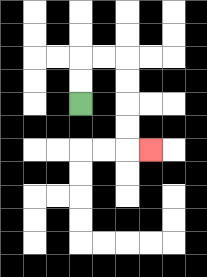{'start': '[3, 4]', 'end': '[6, 6]', 'path_directions': 'U,U,R,R,D,D,D,D,R', 'path_coordinates': '[[3, 4], [3, 3], [3, 2], [4, 2], [5, 2], [5, 3], [5, 4], [5, 5], [5, 6], [6, 6]]'}